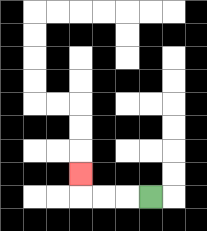{'start': '[6, 8]', 'end': '[3, 7]', 'path_directions': 'L,L,L,U', 'path_coordinates': '[[6, 8], [5, 8], [4, 8], [3, 8], [3, 7]]'}